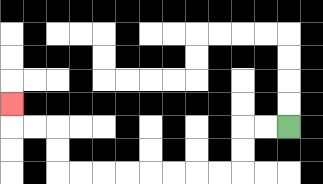{'start': '[12, 5]', 'end': '[0, 4]', 'path_directions': 'L,L,D,D,L,L,L,L,L,L,L,L,U,U,L,L,U', 'path_coordinates': '[[12, 5], [11, 5], [10, 5], [10, 6], [10, 7], [9, 7], [8, 7], [7, 7], [6, 7], [5, 7], [4, 7], [3, 7], [2, 7], [2, 6], [2, 5], [1, 5], [0, 5], [0, 4]]'}